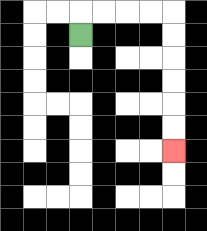{'start': '[3, 1]', 'end': '[7, 6]', 'path_directions': 'U,R,R,R,R,D,D,D,D,D,D', 'path_coordinates': '[[3, 1], [3, 0], [4, 0], [5, 0], [6, 0], [7, 0], [7, 1], [7, 2], [7, 3], [7, 4], [7, 5], [7, 6]]'}